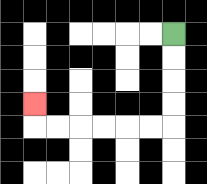{'start': '[7, 1]', 'end': '[1, 4]', 'path_directions': 'D,D,D,D,L,L,L,L,L,L,U', 'path_coordinates': '[[7, 1], [7, 2], [7, 3], [7, 4], [7, 5], [6, 5], [5, 5], [4, 5], [3, 5], [2, 5], [1, 5], [1, 4]]'}